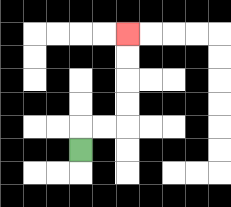{'start': '[3, 6]', 'end': '[5, 1]', 'path_directions': 'U,R,R,U,U,U,U', 'path_coordinates': '[[3, 6], [3, 5], [4, 5], [5, 5], [5, 4], [5, 3], [5, 2], [5, 1]]'}